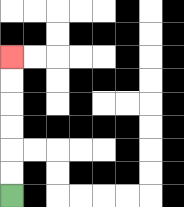{'start': '[0, 8]', 'end': '[0, 2]', 'path_directions': 'U,U,U,U,U,U', 'path_coordinates': '[[0, 8], [0, 7], [0, 6], [0, 5], [0, 4], [0, 3], [0, 2]]'}